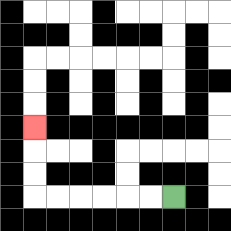{'start': '[7, 8]', 'end': '[1, 5]', 'path_directions': 'L,L,L,L,L,L,U,U,U', 'path_coordinates': '[[7, 8], [6, 8], [5, 8], [4, 8], [3, 8], [2, 8], [1, 8], [1, 7], [1, 6], [1, 5]]'}